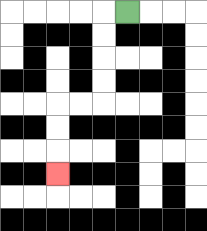{'start': '[5, 0]', 'end': '[2, 7]', 'path_directions': 'L,D,D,D,D,L,L,D,D,D', 'path_coordinates': '[[5, 0], [4, 0], [4, 1], [4, 2], [4, 3], [4, 4], [3, 4], [2, 4], [2, 5], [2, 6], [2, 7]]'}